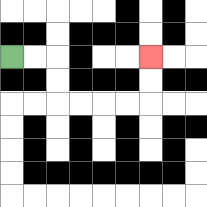{'start': '[0, 2]', 'end': '[6, 2]', 'path_directions': 'R,R,D,D,R,R,R,R,U,U', 'path_coordinates': '[[0, 2], [1, 2], [2, 2], [2, 3], [2, 4], [3, 4], [4, 4], [5, 4], [6, 4], [6, 3], [6, 2]]'}